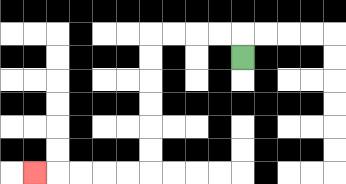{'start': '[10, 2]', 'end': '[1, 7]', 'path_directions': 'U,L,L,L,L,D,D,D,D,D,D,L,L,L,L,L', 'path_coordinates': '[[10, 2], [10, 1], [9, 1], [8, 1], [7, 1], [6, 1], [6, 2], [6, 3], [6, 4], [6, 5], [6, 6], [6, 7], [5, 7], [4, 7], [3, 7], [2, 7], [1, 7]]'}